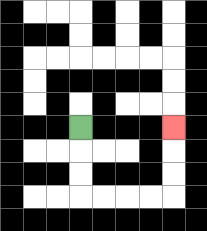{'start': '[3, 5]', 'end': '[7, 5]', 'path_directions': 'D,D,D,R,R,R,R,U,U,U', 'path_coordinates': '[[3, 5], [3, 6], [3, 7], [3, 8], [4, 8], [5, 8], [6, 8], [7, 8], [7, 7], [7, 6], [7, 5]]'}